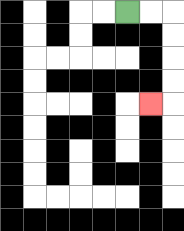{'start': '[5, 0]', 'end': '[6, 4]', 'path_directions': 'R,R,D,D,D,D,L', 'path_coordinates': '[[5, 0], [6, 0], [7, 0], [7, 1], [7, 2], [7, 3], [7, 4], [6, 4]]'}